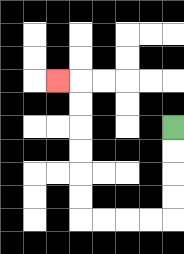{'start': '[7, 5]', 'end': '[2, 3]', 'path_directions': 'D,D,D,D,L,L,L,L,U,U,U,U,U,U,L', 'path_coordinates': '[[7, 5], [7, 6], [7, 7], [7, 8], [7, 9], [6, 9], [5, 9], [4, 9], [3, 9], [3, 8], [3, 7], [3, 6], [3, 5], [3, 4], [3, 3], [2, 3]]'}